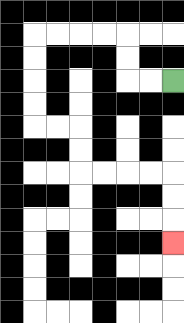{'start': '[7, 3]', 'end': '[7, 10]', 'path_directions': 'L,L,U,U,L,L,L,L,D,D,D,D,R,R,D,D,R,R,R,R,D,D,D', 'path_coordinates': '[[7, 3], [6, 3], [5, 3], [5, 2], [5, 1], [4, 1], [3, 1], [2, 1], [1, 1], [1, 2], [1, 3], [1, 4], [1, 5], [2, 5], [3, 5], [3, 6], [3, 7], [4, 7], [5, 7], [6, 7], [7, 7], [7, 8], [7, 9], [7, 10]]'}